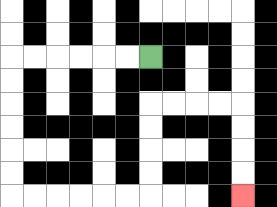{'start': '[6, 2]', 'end': '[10, 8]', 'path_directions': 'L,L,L,L,L,L,D,D,D,D,D,D,R,R,R,R,R,R,U,U,U,U,R,R,R,R,D,D,D,D', 'path_coordinates': '[[6, 2], [5, 2], [4, 2], [3, 2], [2, 2], [1, 2], [0, 2], [0, 3], [0, 4], [0, 5], [0, 6], [0, 7], [0, 8], [1, 8], [2, 8], [3, 8], [4, 8], [5, 8], [6, 8], [6, 7], [6, 6], [6, 5], [6, 4], [7, 4], [8, 4], [9, 4], [10, 4], [10, 5], [10, 6], [10, 7], [10, 8]]'}